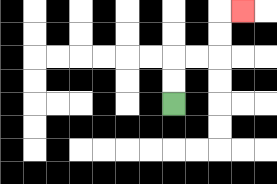{'start': '[7, 4]', 'end': '[10, 0]', 'path_directions': 'U,U,R,R,U,U,R', 'path_coordinates': '[[7, 4], [7, 3], [7, 2], [8, 2], [9, 2], [9, 1], [9, 0], [10, 0]]'}